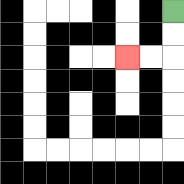{'start': '[7, 0]', 'end': '[5, 2]', 'path_directions': 'D,D,L,L', 'path_coordinates': '[[7, 0], [7, 1], [7, 2], [6, 2], [5, 2]]'}